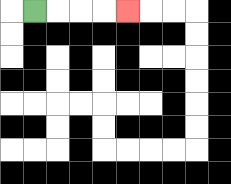{'start': '[1, 0]', 'end': '[5, 0]', 'path_directions': 'R,R,R,R', 'path_coordinates': '[[1, 0], [2, 0], [3, 0], [4, 0], [5, 0]]'}